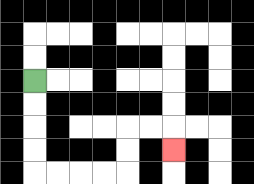{'start': '[1, 3]', 'end': '[7, 6]', 'path_directions': 'D,D,D,D,R,R,R,R,U,U,R,R,D', 'path_coordinates': '[[1, 3], [1, 4], [1, 5], [1, 6], [1, 7], [2, 7], [3, 7], [4, 7], [5, 7], [5, 6], [5, 5], [6, 5], [7, 5], [7, 6]]'}